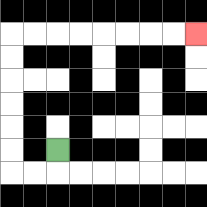{'start': '[2, 6]', 'end': '[8, 1]', 'path_directions': 'D,L,L,U,U,U,U,U,U,R,R,R,R,R,R,R,R', 'path_coordinates': '[[2, 6], [2, 7], [1, 7], [0, 7], [0, 6], [0, 5], [0, 4], [0, 3], [0, 2], [0, 1], [1, 1], [2, 1], [3, 1], [4, 1], [5, 1], [6, 1], [7, 1], [8, 1]]'}